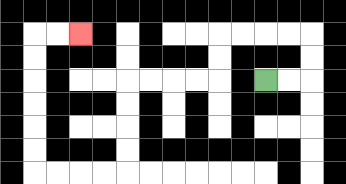{'start': '[11, 3]', 'end': '[3, 1]', 'path_directions': 'R,R,U,U,L,L,L,L,D,D,L,L,L,L,D,D,D,D,L,L,L,L,U,U,U,U,U,U,R,R', 'path_coordinates': '[[11, 3], [12, 3], [13, 3], [13, 2], [13, 1], [12, 1], [11, 1], [10, 1], [9, 1], [9, 2], [9, 3], [8, 3], [7, 3], [6, 3], [5, 3], [5, 4], [5, 5], [5, 6], [5, 7], [4, 7], [3, 7], [2, 7], [1, 7], [1, 6], [1, 5], [1, 4], [1, 3], [1, 2], [1, 1], [2, 1], [3, 1]]'}